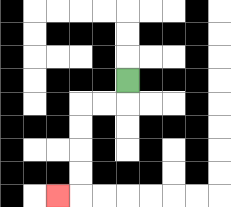{'start': '[5, 3]', 'end': '[2, 8]', 'path_directions': 'D,L,L,D,D,D,D,L', 'path_coordinates': '[[5, 3], [5, 4], [4, 4], [3, 4], [3, 5], [3, 6], [3, 7], [3, 8], [2, 8]]'}